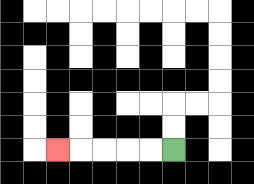{'start': '[7, 6]', 'end': '[2, 6]', 'path_directions': 'L,L,L,L,L', 'path_coordinates': '[[7, 6], [6, 6], [5, 6], [4, 6], [3, 6], [2, 6]]'}